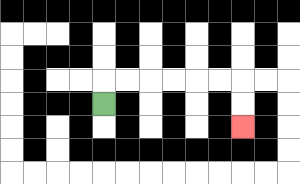{'start': '[4, 4]', 'end': '[10, 5]', 'path_directions': 'U,R,R,R,R,R,R,D,D', 'path_coordinates': '[[4, 4], [4, 3], [5, 3], [6, 3], [7, 3], [8, 3], [9, 3], [10, 3], [10, 4], [10, 5]]'}